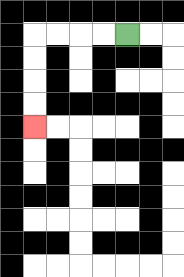{'start': '[5, 1]', 'end': '[1, 5]', 'path_directions': 'L,L,L,L,D,D,D,D', 'path_coordinates': '[[5, 1], [4, 1], [3, 1], [2, 1], [1, 1], [1, 2], [1, 3], [1, 4], [1, 5]]'}